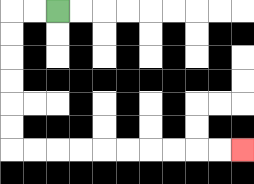{'start': '[2, 0]', 'end': '[10, 6]', 'path_directions': 'L,L,D,D,D,D,D,D,R,R,R,R,R,R,R,R,R,R', 'path_coordinates': '[[2, 0], [1, 0], [0, 0], [0, 1], [0, 2], [0, 3], [0, 4], [0, 5], [0, 6], [1, 6], [2, 6], [3, 6], [4, 6], [5, 6], [6, 6], [7, 6], [8, 6], [9, 6], [10, 6]]'}